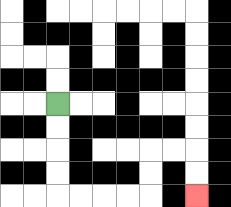{'start': '[2, 4]', 'end': '[8, 8]', 'path_directions': 'D,D,D,D,R,R,R,R,U,U,R,R,D,D', 'path_coordinates': '[[2, 4], [2, 5], [2, 6], [2, 7], [2, 8], [3, 8], [4, 8], [5, 8], [6, 8], [6, 7], [6, 6], [7, 6], [8, 6], [8, 7], [8, 8]]'}